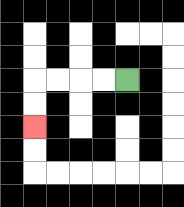{'start': '[5, 3]', 'end': '[1, 5]', 'path_directions': 'L,L,L,L,D,D', 'path_coordinates': '[[5, 3], [4, 3], [3, 3], [2, 3], [1, 3], [1, 4], [1, 5]]'}